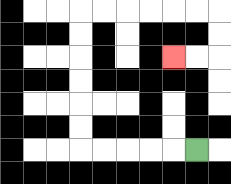{'start': '[8, 6]', 'end': '[7, 2]', 'path_directions': 'L,L,L,L,L,U,U,U,U,U,U,R,R,R,R,R,R,D,D,L,L', 'path_coordinates': '[[8, 6], [7, 6], [6, 6], [5, 6], [4, 6], [3, 6], [3, 5], [3, 4], [3, 3], [3, 2], [3, 1], [3, 0], [4, 0], [5, 0], [6, 0], [7, 0], [8, 0], [9, 0], [9, 1], [9, 2], [8, 2], [7, 2]]'}